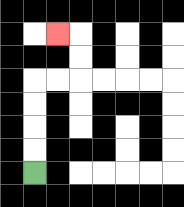{'start': '[1, 7]', 'end': '[2, 1]', 'path_directions': 'U,U,U,U,R,R,U,U,L', 'path_coordinates': '[[1, 7], [1, 6], [1, 5], [1, 4], [1, 3], [2, 3], [3, 3], [3, 2], [3, 1], [2, 1]]'}